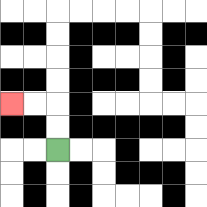{'start': '[2, 6]', 'end': '[0, 4]', 'path_directions': 'U,U,L,L', 'path_coordinates': '[[2, 6], [2, 5], [2, 4], [1, 4], [0, 4]]'}